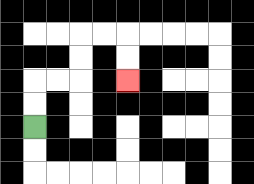{'start': '[1, 5]', 'end': '[5, 3]', 'path_directions': 'U,U,R,R,U,U,R,R,D,D', 'path_coordinates': '[[1, 5], [1, 4], [1, 3], [2, 3], [3, 3], [3, 2], [3, 1], [4, 1], [5, 1], [5, 2], [5, 3]]'}